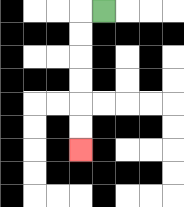{'start': '[4, 0]', 'end': '[3, 6]', 'path_directions': 'L,D,D,D,D,D,D', 'path_coordinates': '[[4, 0], [3, 0], [3, 1], [3, 2], [3, 3], [3, 4], [3, 5], [3, 6]]'}